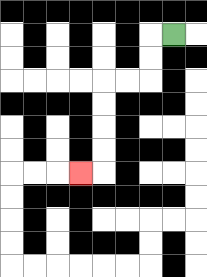{'start': '[7, 1]', 'end': '[3, 7]', 'path_directions': 'L,D,D,L,L,D,D,D,D,L', 'path_coordinates': '[[7, 1], [6, 1], [6, 2], [6, 3], [5, 3], [4, 3], [4, 4], [4, 5], [4, 6], [4, 7], [3, 7]]'}